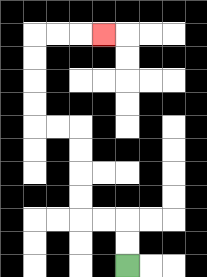{'start': '[5, 11]', 'end': '[4, 1]', 'path_directions': 'U,U,L,L,U,U,U,U,L,L,U,U,U,U,R,R,R', 'path_coordinates': '[[5, 11], [5, 10], [5, 9], [4, 9], [3, 9], [3, 8], [3, 7], [3, 6], [3, 5], [2, 5], [1, 5], [1, 4], [1, 3], [1, 2], [1, 1], [2, 1], [3, 1], [4, 1]]'}